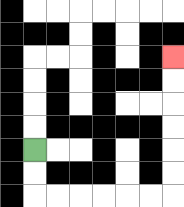{'start': '[1, 6]', 'end': '[7, 2]', 'path_directions': 'D,D,R,R,R,R,R,R,U,U,U,U,U,U', 'path_coordinates': '[[1, 6], [1, 7], [1, 8], [2, 8], [3, 8], [4, 8], [5, 8], [6, 8], [7, 8], [7, 7], [7, 6], [7, 5], [7, 4], [7, 3], [7, 2]]'}